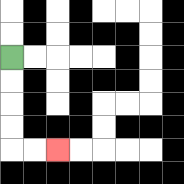{'start': '[0, 2]', 'end': '[2, 6]', 'path_directions': 'D,D,D,D,R,R', 'path_coordinates': '[[0, 2], [0, 3], [0, 4], [0, 5], [0, 6], [1, 6], [2, 6]]'}